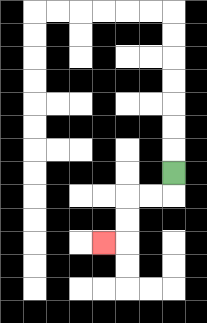{'start': '[7, 7]', 'end': '[4, 10]', 'path_directions': 'D,L,L,D,D,L', 'path_coordinates': '[[7, 7], [7, 8], [6, 8], [5, 8], [5, 9], [5, 10], [4, 10]]'}